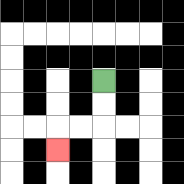{'start': '[4, 3]', 'end': '[2, 6]', 'path_directions': 'D,D,L,L,D', 'path_coordinates': '[[4, 3], [4, 4], [4, 5], [3, 5], [2, 5], [2, 6]]'}